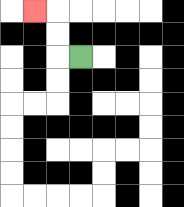{'start': '[3, 2]', 'end': '[1, 0]', 'path_directions': 'L,U,U,L', 'path_coordinates': '[[3, 2], [2, 2], [2, 1], [2, 0], [1, 0]]'}